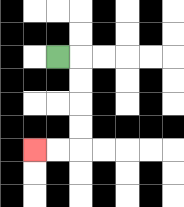{'start': '[2, 2]', 'end': '[1, 6]', 'path_directions': 'R,D,D,D,D,L,L', 'path_coordinates': '[[2, 2], [3, 2], [3, 3], [3, 4], [3, 5], [3, 6], [2, 6], [1, 6]]'}